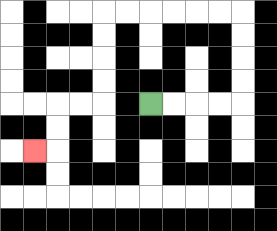{'start': '[6, 4]', 'end': '[1, 6]', 'path_directions': 'R,R,R,R,U,U,U,U,L,L,L,L,L,L,D,D,D,D,L,L,D,D,L', 'path_coordinates': '[[6, 4], [7, 4], [8, 4], [9, 4], [10, 4], [10, 3], [10, 2], [10, 1], [10, 0], [9, 0], [8, 0], [7, 0], [6, 0], [5, 0], [4, 0], [4, 1], [4, 2], [4, 3], [4, 4], [3, 4], [2, 4], [2, 5], [2, 6], [1, 6]]'}